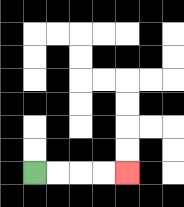{'start': '[1, 7]', 'end': '[5, 7]', 'path_directions': 'R,R,R,R', 'path_coordinates': '[[1, 7], [2, 7], [3, 7], [4, 7], [5, 7]]'}